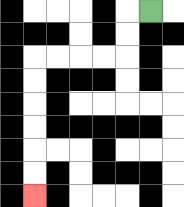{'start': '[6, 0]', 'end': '[1, 8]', 'path_directions': 'L,D,D,L,L,L,L,D,D,D,D,D,D', 'path_coordinates': '[[6, 0], [5, 0], [5, 1], [5, 2], [4, 2], [3, 2], [2, 2], [1, 2], [1, 3], [1, 4], [1, 5], [1, 6], [1, 7], [1, 8]]'}